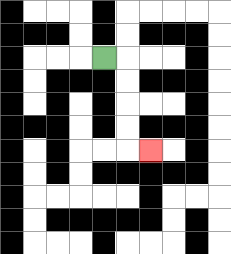{'start': '[4, 2]', 'end': '[6, 6]', 'path_directions': 'R,D,D,D,D,R', 'path_coordinates': '[[4, 2], [5, 2], [5, 3], [5, 4], [5, 5], [5, 6], [6, 6]]'}